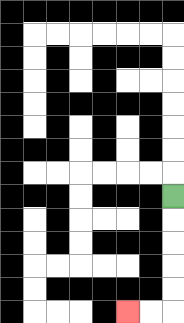{'start': '[7, 8]', 'end': '[5, 13]', 'path_directions': 'D,D,D,D,D,L,L', 'path_coordinates': '[[7, 8], [7, 9], [7, 10], [7, 11], [7, 12], [7, 13], [6, 13], [5, 13]]'}